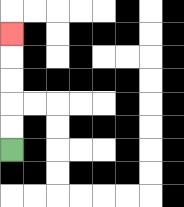{'start': '[0, 6]', 'end': '[0, 1]', 'path_directions': 'U,U,U,U,U', 'path_coordinates': '[[0, 6], [0, 5], [0, 4], [0, 3], [0, 2], [0, 1]]'}